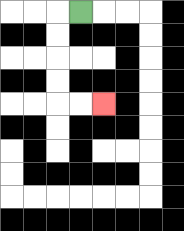{'start': '[3, 0]', 'end': '[4, 4]', 'path_directions': 'L,D,D,D,D,R,R', 'path_coordinates': '[[3, 0], [2, 0], [2, 1], [2, 2], [2, 3], [2, 4], [3, 4], [4, 4]]'}